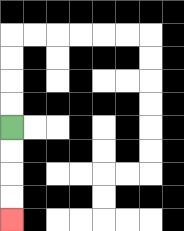{'start': '[0, 5]', 'end': '[0, 9]', 'path_directions': 'D,D,D,D', 'path_coordinates': '[[0, 5], [0, 6], [0, 7], [0, 8], [0, 9]]'}